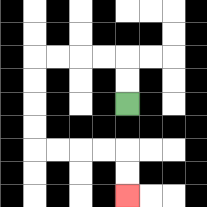{'start': '[5, 4]', 'end': '[5, 8]', 'path_directions': 'U,U,L,L,L,L,D,D,D,D,R,R,R,R,D,D', 'path_coordinates': '[[5, 4], [5, 3], [5, 2], [4, 2], [3, 2], [2, 2], [1, 2], [1, 3], [1, 4], [1, 5], [1, 6], [2, 6], [3, 6], [4, 6], [5, 6], [5, 7], [5, 8]]'}